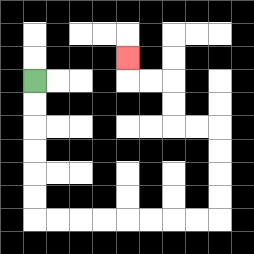{'start': '[1, 3]', 'end': '[5, 2]', 'path_directions': 'D,D,D,D,D,D,R,R,R,R,R,R,R,R,U,U,U,U,L,L,U,U,L,L,U', 'path_coordinates': '[[1, 3], [1, 4], [1, 5], [1, 6], [1, 7], [1, 8], [1, 9], [2, 9], [3, 9], [4, 9], [5, 9], [6, 9], [7, 9], [8, 9], [9, 9], [9, 8], [9, 7], [9, 6], [9, 5], [8, 5], [7, 5], [7, 4], [7, 3], [6, 3], [5, 3], [5, 2]]'}